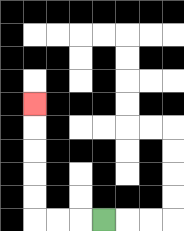{'start': '[4, 9]', 'end': '[1, 4]', 'path_directions': 'L,L,L,U,U,U,U,U', 'path_coordinates': '[[4, 9], [3, 9], [2, 9], [1, 9], [1, 8], [1, 7], [1, 6], [1, 5], [1, 4]]'}